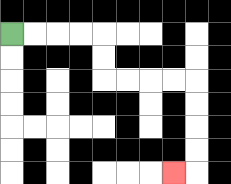{'start': '[0, 1]', 'end': '[7, 7]', 'path_directions': 'R,R,R,R,D,D,R,R,R,R,D,D,D,D,L', 'path_coordinates': '[[0, 1], [1, 1], [2, 1], [3, 1], [4, 1], [4, 2], [4, 3], [5, 3], [6, 3], [7, 3], [8, 3], [8, 4], [8, 5], [8, 6], [8, 7], [7, 7]]'}